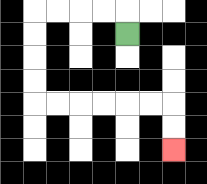{'start': '[5, 1]', 'end': '[7, 6]', 'path_directions': 'U,L,L,L,L,D,D,D,D,R,R,R,R,R,R,D,D', 'path_coordinates': '[[5, 1], [5, 0], [4, 0], [3, 0], [2, 0], [1, 0], [1, 1], [1, 2], [1, 3], [1, 4], [2, 4], [3, 4], [4, 4], [5, 4], [6, 4], [7, 4], [7, 5], [7, 6]]'}